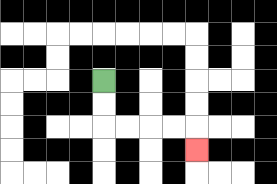{'start': '[4, 3]', 'end': '[8, 6]', 'path_directions': 'D,D,R,R,R,R,D', 'path_coordinates': '[[4, 3], [4, 4], [4, 5], [5, 5], [6, 5], [7, 5], [8, 5], [8, 6]]'}